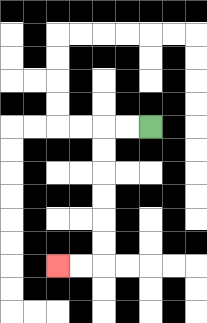{'start': '[6, 5]', 'end': '[2, 11]', 'path_directions': 'L,L,D,D,D,D,D,D,L,L', 'path_coordinates': '[[6, 5], [5, 5], [4, 5], [4, 6], [4, 7], [4, 8], [4, 9], [4, 10], [4, 11], [3, 11], [2, 11]]'}